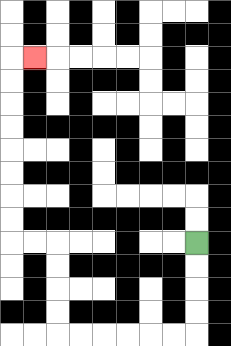{'start': '[8, 10]', 'end': '[1, 2]', 'path_directions': 'D,D,D,D,L,L,L,L,L,L,U,U,U,U,L,L,U,U,U,U,U,U,U,U,R', 'path_coordinates': '[[8, 10], [8, 11], [8, 12], [8, 13], [8, 14], [7, 14], [6, 14], [5, 14], [4, 14], [3, 14], [2, 14], [2, 13], [2, 12], [2, 11], [2, 10], [1, 10], [0, 10], [0, 9], [0, 8], [0, 7], [0, 6], [0, 5], [0, 4], [0, 3], [0, 2], [1, 2]]'}